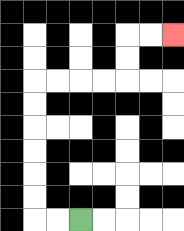{'start': '[3, 9]', 'end': '[7, 1]', 'path_directions': 'L,L,U,U,U,U,U,U,R,R,R,R,U,U,R,R', 'path_coordinates': '[[3, 9], [2, 9], [1, 9], [1, 8], [1, 7], [1, 6], [1, 5], [1, 4], [1, 3], [2, 3], [3, 3], [4, 3], [5, 3], [5, 2], [5, 1], [6, 1], [7, 1]]'}